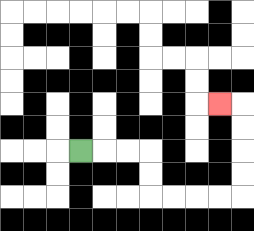{'start': '[3, 6]', 'end': '[9, 4]', 'path_directions': 'R,R,R,D,D,R,R,R,R,U,U,U,U,L', 'path_coordinates': '[[3, 6], [4, 6], [5, 6], [6, 6], [6, 7], [6, 8], [7, 8], [8, 8], [9, 8], [10, 8], [10, 7], [10, 6], [10, 5], [10, 4], [9, 4]]'}